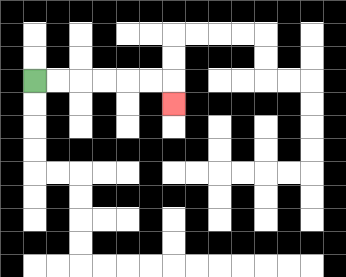{'start': '[1, 3]', 'end': '[7, 4]', 'path_directions': 'R,R,R,R,R,R,D', 'path_coordinates': '[[1, 3], [2, 3], [3, 3], [4, 3], [5, 3], [6, 3], [7, 3], [7, 4]]'}